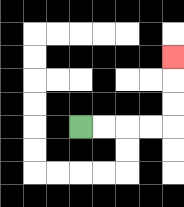{'start': '[3, 5]', 'end': '[7, 2]', 'path_directions': 'R,R,R,R,U,U,U', 'path_coordinates': '[[3, 5], [4, 5], [5, 5], [6, 5], [7, 5], [7, 4], [7, 3], [7, 2]]'}